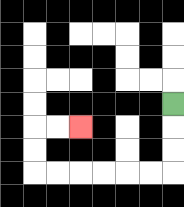{'start': '[7, 4]', 'end': '[3, 5]', 'path_directions': 'D,D,D,L,L,L,L,L,L,U,U,R,R', 'path_coordinates': '[[7, 4], [7, 5], [7, 6], [7, 7], [6, 7], [5, 7], [4, 7], [3, 7], [2, 7], [1, 7], [1, 6], [1, 5], [2, 5], [3, 5]]'}